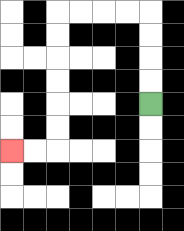{'start': '[6, 4]', 'end': '[0, 6]', 'path_directions': 'U,U,U,U,L,L,L,L,D,D,D,D,D,D,L,L', 'path_coordinates': '[[6, 4], [6, 3], [6, 2], [6, 1], [6, 0], [5, 0], [4, 0], [3, 0], [2, 0], [2, 1], [2, 2], [2, 3], [2, 4], [2, 5], [2, 6], [1, 6], [0, 6]]'}